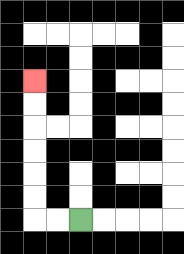{'start': '[3, 9]', 'end': '[1, 3]', 'path_directions': 'L,L,U,U,U,U,U,U', 'path_coordinates': '[[3, 9], [2, 9], [1, 9], [1, 8], [1, 7], [1, 6], [1, 5], [1, 4], [1, 3]]'}